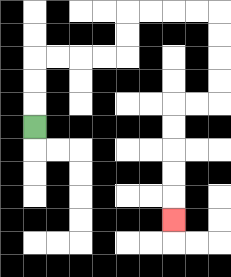{'start': '[1, 5]', 'end': '[7, 9]', 'path_directions': 'U,U,U,R,R,R,R,U,U,R,R,R,R,D,D,D,D,L,L,D,D,D,D,D', 'path_coordinates': '[[1, 5], [1, 4], [1, 3], [1, 2], [2, 2], [3, 2], [4, 2], [5, 2], [5, 1], [5, 0], [6, 0], [7, 0], [8, 0], [9, 0], [9, 1], [9, 2], [9, 3], [9, 4], [8, 4], [7, 4], [7, 5], [7, 6], [7, 7], [7, 8], [7, 9]]'}